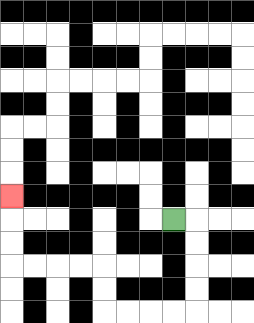{'start': '[7, 9]', 'end': '[0, 8]', 'path_directions': 'R,D,D,D,D,L,L,L,L,U,U,L,L,L,L,U,U,U', 'path_coordinates': '[[7, 9], [8, 9], [8, 10], [8, 11], [8, 12], [8, 13], [7, 13], [6, 13], [5, 13], [4, 13], [4, 12], [4, 11], [3, 11], [2, 11], [1, 11], [0, 11], [0, 10], [0, 9], [0, 8]]'}